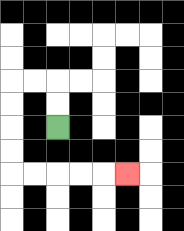{'start': '[2, 5]', 'end': '[5, 7]', 'path_directions': 'U,U,L,L,D,D,D,D,R,R,R,R,R', 'path_coordinates': '[[2, 5], [2, 4], [2, 3], [1, 3], [0, 3], [0, 4], [0, 5], [0, 6], [0, 7], [1, 7], [2, 7], [3, 7], [4, 7], [5, 7]]'}